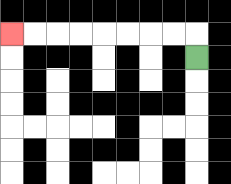{'start': '[8, 2]', 'end': '[0, 1]', 'path_directions': 'U,L,L,L,L,L,L,L,L', 'path_coordinates': '[[8, 2], [8, 1], [7, 1], [6, 1], [5, 1], [4, 1], [3, 1], [2, 1], [1, 1], [0, 1]]'}